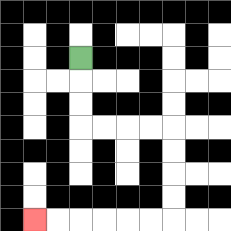{'start': '[3, 2]', 'end': '[1, 9]', 'path_directions': 'D,D,D,R,R,R,R,D,D,D,D,L,L,L,L,L,L', 'path_coordinates': '[[3, 2], [3, 3], [3, 4], [3, 5], [4, 5], [5, 5], [6, 5], [7, 5], [7, 6], [7, 7], [7, 8], [7, 9], [6, 9], [5, 9], [4, 9], [3, 9], [2, 9], [1, 9]]'}